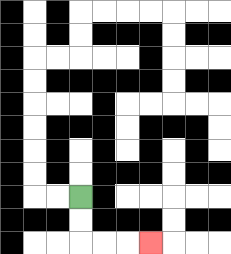{'start': '[3, 8]', 'end': '[6, 10]', 'path_directions': 'D,D,R,R,R', 'path_coordinates': '[[3, 8], [3, 9], [3, 10], [4, 10], [5, 10], [6, 10]]'}